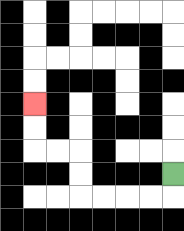{'start': '[7, 7]', 'end': '[1, 4]', 'path_directions': 'D,L,L,L,L,U,U,L,L,U,U', 'path_coordinates': '[[7, 7], [7, 8], [6, 8], [5, 8], [4, 8], [3, 8], [3, 7], [3, 6], [2, 6], [1, 6], [1, 5], [1, 4]]'}